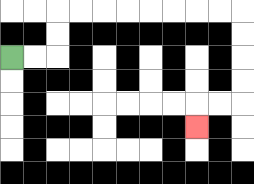{'start': '[0, 2]', 'end': '[8, 5]', 'path_directions': 'R,R,U,U,R,R,R,R,R,R,R,R,D,D,D,D,L,L,D', 'path_coordinates': '[[0, 2], [1, 2], [2, 2], [2, 1], [2, 0], [3, 0], [4, 0], [5, 0], [6, 0], [7, 0], [8, 0], [9, 0], [10, 0], [10, 1], [10, 2], [10, 3], [10, 4], [9, 4], [8, 4], [8, 5]]'}